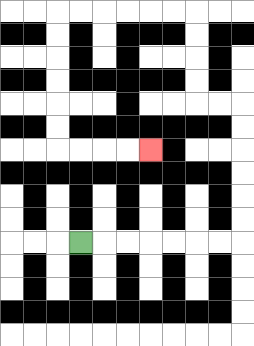{'start': '[3, 10]', 'end': '[6, 6]', 'path_directions': 'R,R,R,R,R,R,R,U,U,U,U,U,U,L,L,U,U,U,U,L,L,L,L,L,L,D,D,D,D,D,D,R,R,R,R', 'path_coordinates': '[[3, 10], [4, 10], [5, 10], [6, 10], [7, 10], [8, 10], [9, 10], [10, 10], [10, 9], [10, 8], [10, 7], [10, 6], [10, 5], [10, 4], [9, 4], [8, 4], [8, 3], [8, 2], [8, 1], [8, 0], [7, 0], [6, 0], [5, 0], [4, 0], [3, 0], [2, 0], [2, 1], [2, 2], [2, 3], [2, 4], [2, 5], [2, 6], [3, 6], [4, 6], [5, 6], [6, 6]]'}